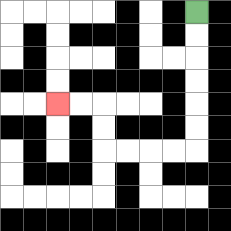{'start': '[8, 0]', 'end': '[2, 4]', 'path_directions': 'D,D,D,D,D,D,L,L,L,L,U,U,L,L', 'path_coordinates': '[[8, 0], [8, 1], [8, 2], [8, 3], [8, 4], [8, 5], [8, 6], [7, 6], [6, 6], [5, 6], [4, 6], [4, 5], [4, 4], [3, 4], [2, 4]]'}